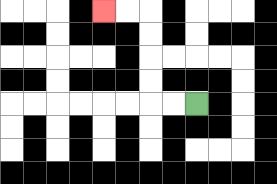{'start': '[8, 4]', 'end': '[4, 0]', 'path_directions': 'L,L,U,U,U,U,L,L', 'path_coordinates': '[[8, 4], [7, 4], [6, 4], [6, 3], [6, 2], [6, 1], [6, 0], [5, 0], [4, 0]]'}